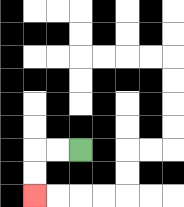{'start': '[3, 6]', 'end': '[1, 8]', 'path_directions': 'L,L,D,D', 'path_coordinates': '[[3, 6], [2, 6], [1, 6], [1, 7], [1, 8]]'}